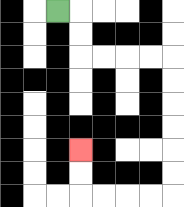{'start': '[2, 0]', 'end': '[3, 6]', 'path_directions': 'R,D,D,R,R,R,R,D,D,D,D,D,D,L,L,L,L,U,U', 'path_coordinates': '[[2, 0], [3, 0], [3, 1], [3, 2], [4, 2], [5, 2], [6, 2], [7, 2], [7, 3], [7, 4], [7, 5], [7, 6], [7, 7], [7, 8], [6, 8], [5, 8], [4, 8], [3, 8], [3, 7], [3, 6]]'}